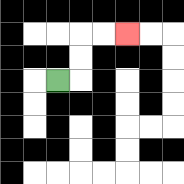{'start': '[2, 3]', 'end': '[5, 1]', 'path_directions': 'R,U,U,R,R', 'path_coordinates': '[[2, 3], [3, 3], [3, 2], [3, 1], [4, 1], [5, 1]]'}